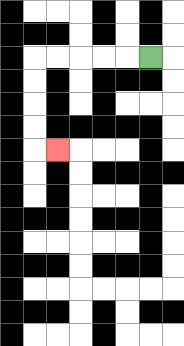{'start': '[6, 2]', 'end': '[2, 6]', 'path_directions': 'L,L,L,L,L,D,D,D,D,R', 'path_coordinates': '[[6, 2], [5, 2], [4, 2], [3, 2], [2, 2], [1, 2], [1, 3], [1, 4], [1, 5], [1, 6], [2, 6]]'}